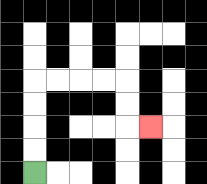{'start': '[1, 7]', 'end': '[6, 5]', 'path_directions': 'U,U,U,U,R,R,R,R,D,D,R', 'path_coordinates': '[[1, 7], [1, 6], [1, 5], [1, 4], [1, 3], [2, 3], [3, 3], [4, 3], [5, 3], [5, 4], [5, 5], [6, 5]]'}